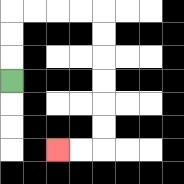{'start': '[0, 3]', 'end': '[2, 6]', 'path_directions': 'U,U,U,R,R,R,R,D,D,D,D,D,D,L,L', 'path_coordinates': '[[0, 3], [0, 2], [0, 1], [0, 0], [1, 0], [2, 0], [3, 0], [4, 0], [4, 1], [4, 2], [4, 3], [4, 4], [4, 5], [4, 6], [3, 6], [2, 6]]'}